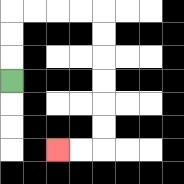{'start': '[0, 3]', 'end': '[2, 6]', 'path_directions': 'U,U,U,R,R,R,R,D,D,D,D,D,D,L,L', 'path_coordinates': '[[0, 3], [0, 2], [0, 1], [0, 0], [1, 0], [2, 0], [3, 0], [4, 0], [4, 1], [4, 2], [4, 3], [4, 4], [4, 5], [4, 6], [3, 6], [2, 6]]'}